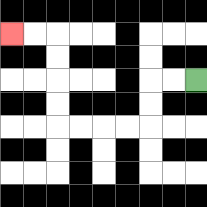{'start': '[8, 3]', 'end': '[0, 1]', 'path_directions': 'L,L,D,D,L,L,L,L,U,U,U,U,L,L', 'path_coordinates': '[[8, 3], [7, 3], [6, 3], [6, 4], [6, 5], [5, 5], [4, 5], [3, 5], [2, 5], [2, 4], [2, 3], [2, 2], [2, 1], [1, 1], [0, 1]]'}